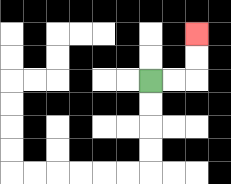{'start': '[6, 3]', 'end': '[8, 1]', 'path_directions': 'R,R,U,U', 'path_coordinates': '[[6, 3], [7, 3], [8, 3], [8, 2], [8, 1]]'}